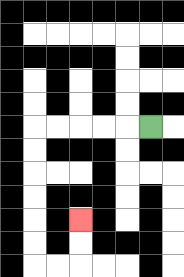{'start': '[6, 5]', 'end': '[3, 9]', 'path_directions': 'L,L,L,L,L,D,D,D,D,D,D,R,R,U,U', 'path_coordinates': '[[6, 5], [5, 5], [4, 5], [3, 5], [2, 5], [1, 5], [1, 6], [1, 7], [1, 8], [1, 9], [1, 10], [1, 11], [2, 11], [3, 11], [3, 10], [3, 9]]'}